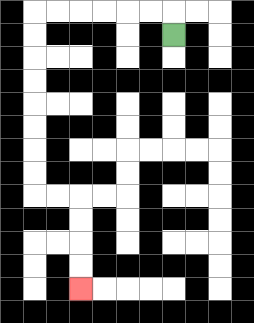{'start': '[7, 1]', 'end': '[3, 12]', 'path_directions': 'U,L,L,L,L,L,L,D,D,D,D,D,D,D,D,R,R,D,D,D,D', 'path_coordinates': '[[7, 1], [7, 0], [6, 0], [5, 0], [4, 0], [3, 0], [2, 0], [1, 0], [1, 1], [1, 2], [1, 3], [1, 4], [1, 5], [1, 6], [1, 7], [1, 8], [2, 8], [3, 8], [3, 9], [3, 10], [3, 11], [3, 12]]'}